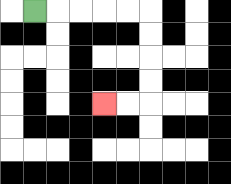{'start': '[1, 0]', 'end': '[4, 4]', 'path_directions': 'R,R,R,R,R,D,D,D,D,L,L', 'path_coordinates': '[[1, 0], [2, 0], [3, 0], [4, 0], [5, 0], [6, 0], [6, 1], [6, 2], [6, 3], [6, 4], [5, 4], [4, 4]]'}